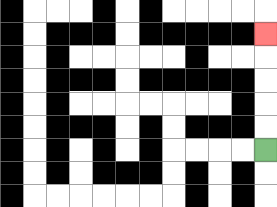{'start': '[11, 6]', 'end': '[11, 1]', 'path_directions': 'U,U,U,U,U', 'path_coordinates': '[[11, 6], [11, 5], [11, 4], [11, 3], [11, 2], [11, 1]]'}